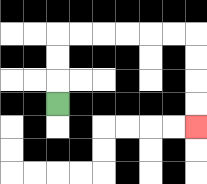{'start': '[2, 4]', 'end': '[8, 5]', 'path_directions': 'U,U,U,R,R,R,R,R,R,D,D,D,D', 'path_coordinates': '[[2, 4], [2, 3], [2, 2], [2, 1], [3, 1], [4, 1], [5, 1], [6, 1], [7, 1], [8, 1], [8, 2], [8, 3], [8, 4], [8, 5]]'}